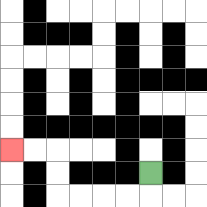{'start': '[6, 7]', 'end': '[0, 6]', 'path_directions': 'D,L,L,L,L,U,U,L,L', 'path_coordinates': '[[6, 7], [6, 8], [5, 8], [4, 8], [3, 8], [2, 8], [2, 7], [2, 6], [1, 6], [0, 6]]'}